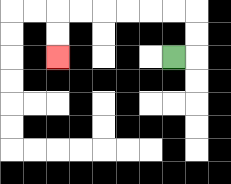{'start': '[7, 2]', 'end': '[2, 2]', 'path_directions': 'R,U,U,L,L,L,L,L,L,D,D', 'path_coordinates': '[[7, 2], [8, 2], [8, 1], [8, 0], [7, 0], [6, 0], [5, 0], [4, 0], [3, 0], [2, 0], [2, 1], [2, 2]]'}